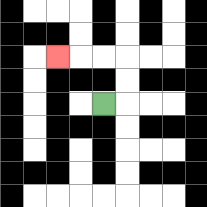{'start': '[4, 4]', 'end': '[2, 2]', 'path_directions': 'R,U,U,L,L,L', 'path_coordinates': '[[4, 4], [5, 4], [5, 3], [5, 2], [4, 2], [3, 2], [2, 2]]'}